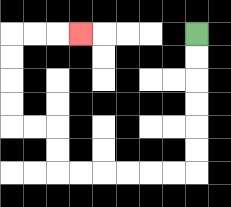{'start': '[8, 1]', 'end': '[3, 1]', 'path_directions': 'D,D,D,D,D,D,L,L,L,L,L,L,U,U,L,L,U,U,U,U,R,R,R', 'path_coordinates': '[[8, 1], [8, 2], [8, 3], [8, 4], [8, 5], [8, 6], [8, 7], [7, 7], [6, 7], [5, 7], [4, 7], [3, 7], [2, 7], [2, 6], [2, 5], [1, 5], [0, 5], [0, 4], [0, 3], [0, 2], [0, 1], [1, 1], [2, 1], [3, 1]]'}